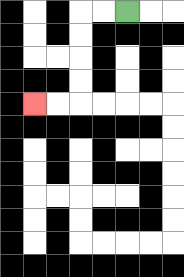{'start': '[5, 0]', 'end': '[1, 4]', 'path_directions': 'L,L,D,D,D,D,L,L', 'path_coordinates': '[[5, 0], [4, 0], [3, 0], [3, 1], [3, 2], [3, 3], [3, 4], [2, 4], [1, 4]]'}